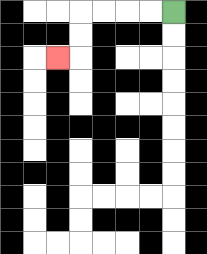{'start': '[7, 0]', 'end': '[2, 2]', 'path_directions': 'L,L,L,L,D,D,L', 'path_coordinates': '[[7, 0], [6, 0], [5, 0], [4, 0], [3, 0], [3, 1], [3, 2], [2, 2]]'}